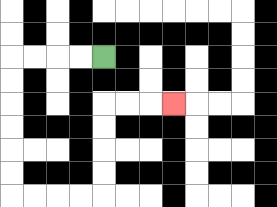{'start': '[4, 2]', 'end': '[7, 4]', 'path_directions': 'L,L,L,L,D,D,D,D,D,D,R,R,R,R,U,U,U,U,R,R,R', 'path_coordinates': '[[4, 2], [3, 2], [2, 2], [1, 2], [0, 2], [0, 3], [0, 4], [0, 5], [0, 6], [0, 7], [0, 8], [1, 8], [2, 8], [3, 8], [4, 8], [4, 7], [4, 6], [4, 5], [4, 4], [5, 4], [6, 4], [7, 4]]'}